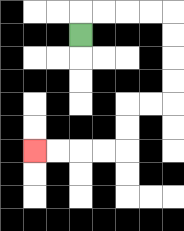{'start': '[3, 1]', 'end': '[1, 6]', 'path_directions': 'U,R,R,R,R,D,D,D,D,L,L,D,D,L,L,L,L', 'path_coordinates': '[[3, 1], [3, 0], [4, 0], [5, 0], [6, 0], [7, 0], [7, 1], [7, 2], [7, 3], [7, 4], [6, 4], [5, 4], [5, 5], [5, 6], [4, 6], [3, 6], [2, 6], [1, 6]]'}